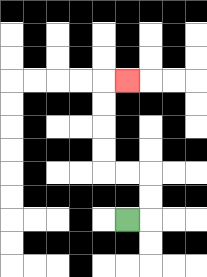{'start': '[5, 9]', 'end': '[5, 3]', 'path_directions': 'R,U,U,L,L,U,U,U,U,R', 'path_coordinates': '[[5, 9], [6, 9], [6, 8], [6, 7], [5, 7], [4, 7], [4, 6], [4, 5], [4, 4], [4, 3], [5, 3]]'}